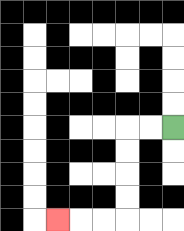{'start': '[7, 5]', 'end': '[2, 9]', 'path_directions': 'L,L,D,D,D,D,L,L,L', 'path_coordinates': '[[7, 5], [6, 5], [5, 5], [5, 6], [5, 7], [5, 8], [5, 9], [4, 9], [3, 9], [2, 9]]'}